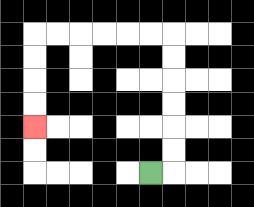{'start': '[6, 7]', 'end': '[1, 5]', 'path_directions': 'R,U,U,U,U,U,U,L,L,L,L,L,L,D,D,D,D', 'path_coordinates': '[[6, 7], [7, 7], [7, 6], [7, 5], [7, 4], [7, 3], [7, 2], [7, 1], [6, 1], [5, 1], [4, 1], [3, 1], [2, 1], [1, 1], [1, 2], [1, 3], [1, 4], [1, 5]]'}